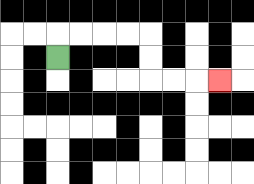{'start': '[2, 2]', 'end': '[9, 3]', 'path_directions': 'U,R,R,R,R,D,D,R,R,R', 'path_coordinates': '[[2, 2], [2, 1], [3, 1], [4, 1], [5, 1], [6, 1], [6, 2], [6, 3], [7, 3], [8, 3], [9, 3]]'}